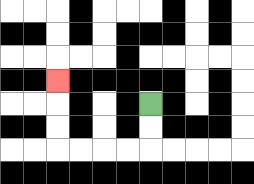{'start': '[6, 4]', 'end': '[2, 3]', 'path_directions': 'D,D,L,L,L,L,U,U,U', 'path_coordinates': '[[6, 4], [6, 5], [6, 6], [5, 6], [4, 6], [3, 6], [2, 6], [2, 5], [2, 4], [2, 3]]'}